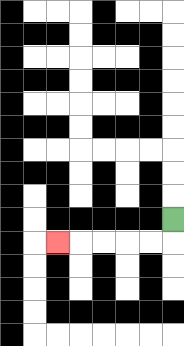{'start': '[7, 9]', 'end': '[2, 10]', 'path_directions': 'D,L,L,L,L,L', 'path_coordinates': '[[7, 9], [7, 10], [6, 10], [5, 10], [4, 10], [3, 10], [2, 10]]'}